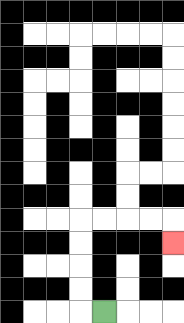{'start': '[4, 13]', 'end': '[7, 10]', 'path_directions': 'L,U,U,U,U,R,R,R,R,D', 'path_coordinates': '[[4, 13], [3, 13], [3, 12], [3, 11], [3, 10], [3, 9], [4, 9], [5, 9], [6, 9], [7, 9], [7, 10]]'}